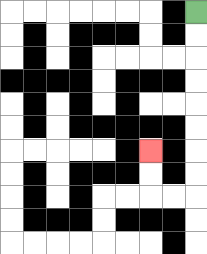{'start': '[8, 0]', 'end': '[6, 6]', 'path_directions': 'D,D,D,D,D,D,D,D,L,L,U,U', 'path_coordinates': '[[8, 0], [8, 1], [8, 2], [8, 3], [8, 4], [8, 5], [8, 6], [8, 7], [8, 8], [7, 8], [6, 8], [6, 7], [6, 6]]'}